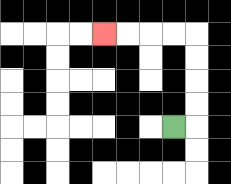{'start': '[7, 5]', 'end': '[4, 1]', 'path_directions': 'R,U,U,U,U,L,L,L,L', 'path_coordinates': '[[7, 5], [8, 5], [8, 4], [8, 3], [8, 2], [8, 1], [7, 1], [6, 1], [5, 1], [4, 1]]'}